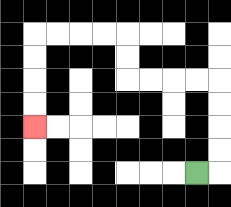{'start': '[8, 7]', 'end': '[1, 5]', 'path_directions': 'R,U,U,U,U,L,L,L,L,U,U,L,L,L,L,D,D,D,D', 'path_coordinates': '[[8, 7], [9, 7], [9, 6], [9, 5], [9, 4], [9, 3], [8, 3], [7, 3], [6, 3], [5, 3], [5, 2], [5, 1], [4, 1], [3, 1], [2, 1], [1, 1], [1, 2], [1, 3], [1, 4], [1, 5]]'}